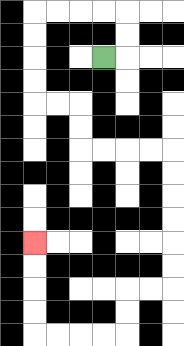{'start': '[4, 2]', 'end': '[1, 10]', 'path_directions': 'R,U,U,L,L,L,L,D,D,D,D,R,R,D,D,R,R,R,R,D,D,D,D,D,D,L,L,D,D,L,L,L,L,U,U,U,U', 'path_coordinates': '[[4, 2], [5, 2], [5, 1], [5, 0], [4, 0], [3, 0], [2, 0], [1, 0], [1, 1], [1, 2], [1, 3], [1, 4], [2, 4], [3, 4], [3, 5], [3, 6], [4, 6], [5, 6], [6, 6], [7, 6], [7, 7], [7, 8], [7, 9], [7, 10], [7, 11], [7, 12], [6, 12], [5, 12], [5, 13], [5, 14], [4, 14], [3, 14], [2, 14], [1, 14], [1, 13], [1, 12], [1, 11], [1, 10]]'}